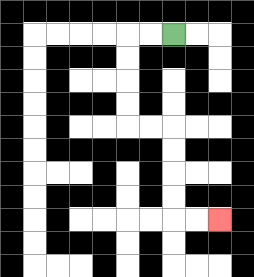{'start': '[7, 1]', 'end': '[9, 9]', 'path_directions': 'L,L,D,D,D,D,R,R,D,D,D,D,R,R', 'path_coordinates': '[[7, 1], [6, 1], [5, 1], [5, 2], [5, 3], [5, 4], [5, 5], [6, 5], [7, 5], [7, 6], [7, 7], [7, 8], [7, 9], [8, 9], [9, 9]]'}